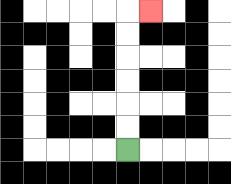{'start': '[5, 6]', 'end': '[6, 0]', 'path_directions': 'U,U,U,U,U,U,R', 'path_coordinates': '[[5, 6], [5, 5], [5, 4], [5, 3], [5, 2], [5, 1], [5, 0], [6, 0]]'}